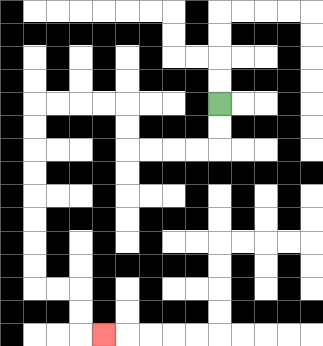{'start': '[9, 4]', 'end': '[4, 14]', 'path_directions': 'D,D,L,L,L,L,U,U,L,L,L,L,D,D,D,D,D,D,D,D,R,R,D,D,R', 'path_coordinates': '[[9, 4], [9, 5], [9, 6], [8, 6], [7, 6], [6, 6], [5, 6], [5, 5], [5, 4], [4, 4], [3, 4], [2, 4], [1, 4], [1, 5], [1, 6], [1, 7], [1, 8], [1, 9], [1, 10], [1, 11], [1, 12], [2, 12], [3, 12], [3, 13], [3, 14], [4, 14]]'}